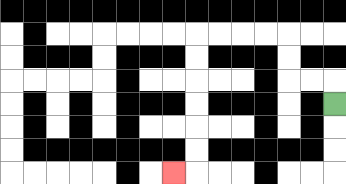{'start': '[14, 4]', 'end': '[7, 7]', 'path_directions': 'U,L,L,U,U,L,L,L,L,D,D,D,D,D,D,L', 'path_coordinates': '[[14, 4], [14, 3], [13, 3], [12, 3], [12, 2], [12, 1], [11, 1], [10, 1], [9, 1], [8, 1], [8, 2], [8, 3], [8, 4], [8, 5], [8, 6], [8, 7], [7, 7]]'}